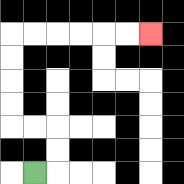{'start': '[1, 7]', 'end': '[6, 1]', 'path_directions': 'R,U,U,L,L,U,U,U,U,R,R,R,R,R,R', 'path_coordinates': '[[1, 7], [2, 7], [2, 6], [2, 5], [1, 5], [0, 5], [0, 4], [0, 3], [0, 2], [0, 1], [1, 1], [2, 1], [3, 1], [4, 1], [5, 1], [6, 1]]'}